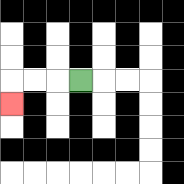{'start': '[3, 3]', 'end': '[0, 4]', 'path_directions': 'L,L,L,D', 'path_coordinates': '[[3, 3], [2, 3], [1, 3], [0, 3], [0, 4]]'}